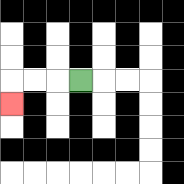{'start': '[3, 3]', 'end': '[0, 4]', 'path_directions': 'L,L,L,D', 'path_coordinates': '[[3, 3], [2, 3], [1, 3], [0, 3], [0, 4]]'}